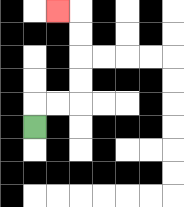{'start': '[1, 5]', 'end': '[2, 0]', 'path_directions': 'U,R,R,U,U,U,U,L', 'path_coordinates': '[[1, 5], [1, 4], [2, 4], [3, 4], [3, 3], [3, 2], [3, 1], [3, 0], [2, 0]]'}